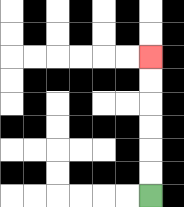{'start': '[6, 8]', 'end': '[6, 2]', 'path_directions': 'U,U,U,U,U,U', 'path_coordinates': '[[6, 8], [6, 7], [6, 6], [6, 5], [6, 4], [6, 3], [6, 2]]'}